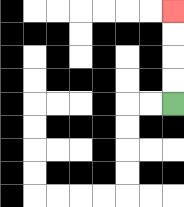{'start': '[7, 4]', 'end': '[7, 0]', 'path_directions': 'U,U,U,U', 'path_coordinates': '[[7, 4], [7, 3], [7, 2], [7, 1], [7, 0]]'}